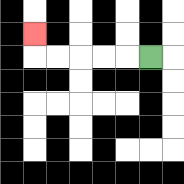{'start': '[6, 2]', 'end': '[1, 1]', 'path_directions': 'L,L,L,L,L,U', 'path_coordinates': '[[6, 2], [5, 2], [4, 2], [3, 2], [2, 2], [1, 2], [1, 1]]'}